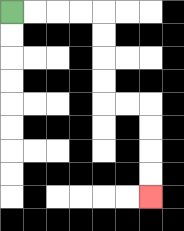{'start': '[0, 0]', 'end': '[6, 8]', 'path_directions': 'R,R,R,R,D,D,D,D,R,R,D,D,D,D', 'path_coordinates': '[[0, 0], [1, 0], [2, 0], [3, 0], [4, 0], [4, 1], [4, 2], [4, 3], [4, 4], [5, 4], [6, 4], [6, 5], [6, 6], [6, 7], [6, 8]]'}